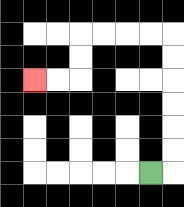{'start': '[6, 7]', 'end': '[1, 3]', 'path_directions': 'R,U,U,U,U,U,U,L,L,L,L,D,D,L,L', 'path_coordinates': '[[6, 7], [7, 7], [7, 6], [7, 5], [7, 4], [7, 3], [7, 2], [7, 1], [6, 1], [5, 1], [4, 1], [3, 1], [3, 2], [3, 3], [2, 3], [1, 3]]'}